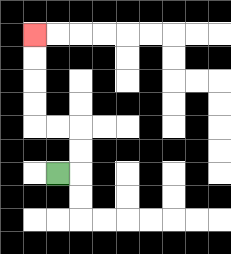{'start': '[2, 7]', 'end': '[1, 1]', 'path_directions': 'R,U,U,L,L,U,U,U,U', 'path_coordinates': '[[2, 7], [3, 7], [3, 6], [3, 5], [2, 5], [1, 5], [1, 4], [1, 3], [1, 2], [1, 1]]'}